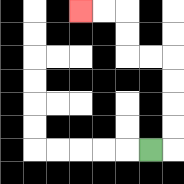{'start': '[6, 6]', 'end': '[3, 0]', 'path_directions': 'R,U,U,U,U,L,L,U,U,L,L', 'path_coordinates': '[[6, 6], [7, 6], [7, 5], [7, 4], [7, 3], [7, 2], [6, 2], [5, 2], [5, 1], [5, 0], [4, 0], [3, 0]]'}